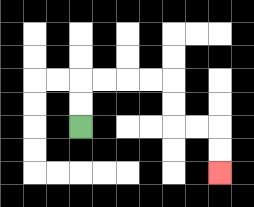{'start': '[3, 5]', 'end': '[9, 7]', 'path_directions': 'U,U,R,R,R,R,D,D,R,R,D,D', 'path_coordinates': '[[3, 5], [3, 4], [3, 3], [4, 3], [5, 3], [6, 3], [7, 3], [7, 4], [7, 5], [8, 5], [9, 5], [9, 6], [9, 7]]'}